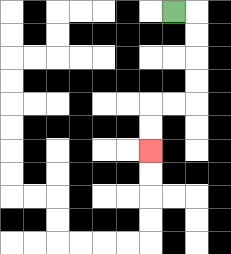{'start': '[7, 0]', 'end': '[6, 6]', 'path_directions': 'R,D,D,D,D,L,L,D,D', 'path_coordinates': '[[7, 0], [8, 0], [8, 1], [8, 2], [8, 3], [8, 4], [7, 4], [6, 4], [6, 5], [6, 6]]'}